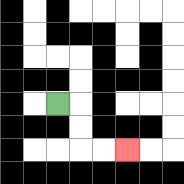{'start': '[2, 4]', 'end': '[5, 6]', 'path_directions': 'R,D,D,R,R', 'path_coordinates': '[[2, 4], [3, 4], [3, 5], [3, 6], [4, 6], [5, 6]]'}